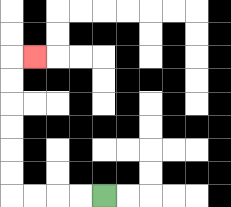{'start': '[4, 8]', 'end': '[1, 2]', 'path_directions': 'L,L,L,L,U,U,U,U,U,U,R', 'path_coordinates': '[[4, 8], [3, 8], [2, 8], [1, 8], [0, 8], [0, 7], [0, 6], [0, 5], [0, 4], [0, 3], [0, 2], [1, 2]]'}